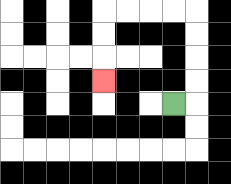{'start': '[7, 4]', 'end': '[4, 3]', 'path_directions': 'R,U,U,U,U,L,L,L,L,D,D,D', 'path_coordinates': '[[7, 4], [8, 4], [8, 3], [8, 2], [8, 1], [8, 0], [7, 0], [6, 0], [5, 0], [4, 0], [4, 1], [4, 2], [4, 3]]'}